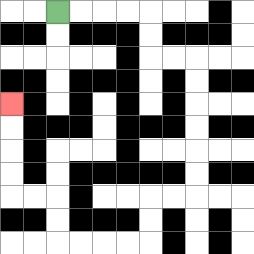{'start': '[2, 0]', 'end': '[0, 4]', 'path_directions': 'R,R,R,R,D,D,R,R,D,D,D,D,D,D,L,L,D,D,L,L,L,L,U,U,L,L,U,U,U,U', 'path_coordinates': '[[2, 0], [3, 0], [4, 0], [5, 0], [6, 0], [6, 1], [6, 2], [7, 2], [8, 2], [8, 3], [8, 4], [8, 5], [8, 6], [8, 7], [8, 8], [7, 8], [6, 8], [6, 9], [6, 10], [5, 10], [4, 10], [3, 10], [2, 10], [2, 9], [2, 8], [1, 8], [0, 8], [0, 7], [0, 6], [0, 5], [0, 4]]'}